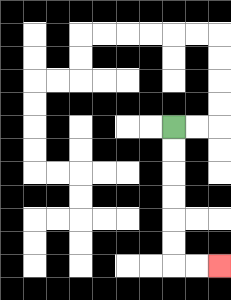{'start': '[7, 5]', 'end': '[9, 11]', 'path_directions': 'D,D,D,D,D,D,R,R', 'path_coordinates': '[[7, 5], [7, 6], [7, 7], [7, 8], [7, 9], [7, 10], [7, 11], [8, 11], [9, 11]]'}